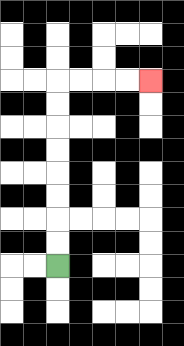{'start': '[2, 11]', 'end': '[6, 3]', 'path_directions': 'U,U,U,U,U,U,U,U,R,R,R,R', 'path_coordinates': '[[2, 11], [2, 10], [2, 9], [2, 8], [2, 7], [2, 6], [2, 5], [2, 4], [2, 3], [3, 3], [4, 3], [5, 3], [6, 3]]'}